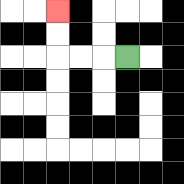{'start': '[5, 2]', 'end': '[2, 0]', 'path_directions': 'L,L,L,U,U', 'path_coordinates': '[[5, 2], [4, 2], [3, 2], [2, 2], [2, 1], [2, 0]]'}